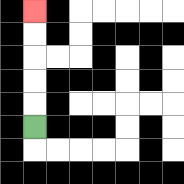{'start': '[1, 5]', 'end': '[1, 0]', 'path_directions': 'U,U,U,U,U', 'path_coordinates': '[[1, 5], [1, 4], [1, 3], [1, 2], [1, 1], [1, 0]]'}